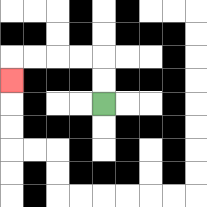{'start': '[4, 4]', 'end': '[0, 3]', 'path_directions': 'U,U,L,L,L,L,D', 'path_coordinates': '[[4, 4], [4, 3], [4, 2], [3, 2], [2, 2], [1, 2], [0, 2], [0, 3]]'}